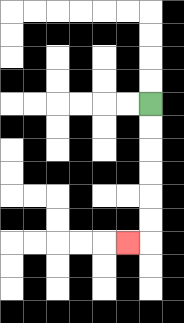{'start': '[6, 4]', 'end': '[5, 10]', 'path_directions': 'D,D,D,D,D,D,L', 'path_coordinates': '[[6, 4], [6, 5], [6, 6], [6, 7], [6, 8], [6, 9], [6, 10], [5, 10]]'}